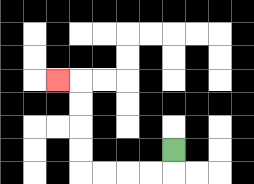{'start': '[7, 6]', 'end': '[2, 3]', 'path_directions': 'D,L,L,L,L,U,U,U,U,L', 'path_coordinates': '[[7, 6], [7, 7], [6, 7], [5, 7], [4, 7], [3, 7], [3, 6], [3, 5], [3, 4], [3, 3], [2, 3]]'}